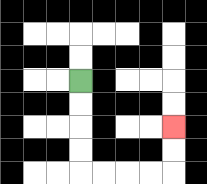{'start': '[3, 3]', 'end': '[7, 5]', 'path_directions': 'D,D,D,D,R,R,R,R,U,U', 'path_coordinates': '[[3, 3], [3, 4], [3, 5], [3, 6], [3, 7], [4, 7], [5, 7], [6, 7], [7, 7], [7, 6], [7, 5]]'}